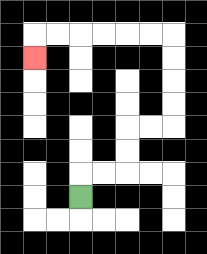{'start': '[3, 8]', 'end': '[1, 2]', 'path_directions': 'U,R,R,U,U,R,R,U,U,U,U,L,L,L,L,L,L,D', 'path_coordinates': '[[3, 8], [3, 7], [4, 7], [5, 7], [5, 6], [5, 5], [6, 5], [7, 5], [7, 4], [7, 3], [7, 2], [7, 1], [6, 1], [5, 1], [4, 1], [3, 1], [2, 1], [1, 1], [1, 2]]'}